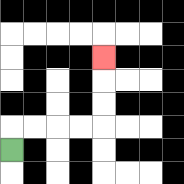{'start': '[0, 6]', 'end': '[4, 2]', 'path_directions': 'U,R,R,R,R,U,U,U', 'path_coordinates': '[[0, 6], [0, 5], [1, 5], [2, 5], [3, 5], [4, 5], [4, 4], [4, 3], [4, 2]]'}